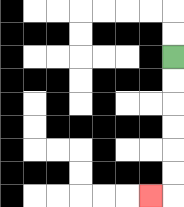{'start': '[7, 2]', 'end': '[6, 8]', 'path_directions': 'D,D,D,D,D,D,L', 'path_coordinates': '[[7, 2], [7, 3], [7, 4], [7, 5], [7, 6], [7, 7], [7, 8], [6, 8]]'}